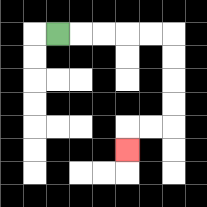{'start': '[2, 1]', 'end': '[5, 6]', 'path_directions': 'R,R,R,R,R,D,D,D,D,L,L,D', 'path_coordinates': '[[2, 1], [3, 1], [4, 1], [5, 1], [6, 1], [7, 1], [7, 2], [7, 3], [7, 4], [7, 5], [6, 5], [5, 5], [5, 6]]'}